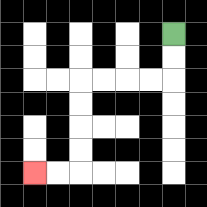{'start': '[7, 1]', 'end': '[1, 7]', 'path_directions': 'D,D,L,L,L,L,D,D,D,D,L,L', 'path_coordinates': '[[7, 1], [7, 2], [7, 3], [6, 3], [5, 3], [4, 3], [3, 3], [3, 4], [3, 5], [3, 6], [3, 7], [2, 7], [1, 7]]'}